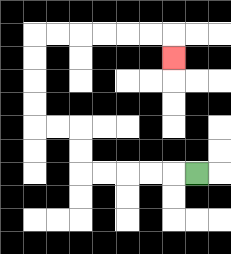{'start': '[8, 7]', 'end': '[7, 2]', 'path_directions': 'L,L,L,L,L,U,U,L,L,U,U,U,U,R,R,R,R,R,R,D', 'path_coordinates': '[[8, 7], [7, 7], [6, 7], [5, 7], [4, 7], [3, 7], [3, 6], [3, 5], [2, 5], [1, 5], [1, 4], [1, 3], [1, 2], [1, 1], [2, 1], [3, 1], [4, 1], [5, 1], [6, 1], [7, 1], [7, 2]]'}